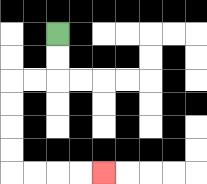{'start': '[2, 1]', 'end': '[4, 7]', 'path_directions': 'D,D,L,L,D,D,D,D,R,R,R,R', 'path_coordinates': '[[2, 1], [2, 2], [2, 3], [1, 3], [0, 3], [0, 4], [0, 5], [0, 6], [0, 7], [1, 7], [2, 7], [3, 7], [4, 7]]'}